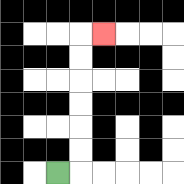{'start': '[2, 7]', 'end': '[4, 1]', 'path_directions': 'R,U,U,U,U,U,U,R', 'path_coordinates': '[[2, 7], [3, 7], [3, 6], [3, 5], [3, 4], [3, 3], [3, 2], [3, 1], [4, 1]]'}